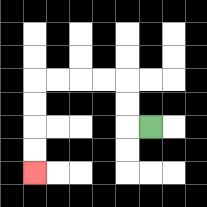{'start': '[6, 5]', 'end': '[1, 7]', 'path_directions': 'L,U,U,L,L,L,L,D,D,D,D', 'path_coordinates': '[[6, 5], [5, 5], [5, 4], [5, 3], [4, 3], [3, 3], [2, 3], [1, 3], [1, 4], [1, 5], [1, 6], [1, 7]]'}